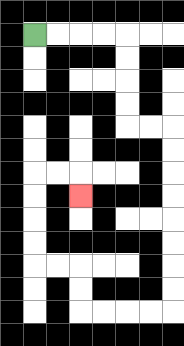{'start': '[1, 1]', 'end': '[3, 8]', 'path_directions': 'R,R,R,R,D,D,D,D,R,R,D,D,D,D,D,D,D,D,L,L,L,L,U,U,L,L,U,U,U,U,R,R,D', 'path_coordinates': '[[1, 1], [2, 1], [3, 1], [4, 1], [5, 1], [5, 2], [5, 3], [5, 4], [5, 5], [6, 5], [7, 5], [7, 6], [7, 7], [7, 8], [7, 9], [7, 10], [7, 11], [7, 12], [7, 13], [6, 13], [5, 13], [4, 13], [3, 13], [3, 12], [3, 11], [2, 11], [1, 11], [1, 10], [1, 9], [1, 8], [1, 7], [2, 7], [3, 7], [3, 8]]'}